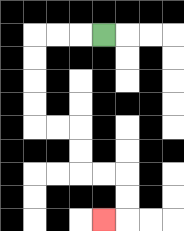{'start': '[4, 1]', 'end': '[4, 9]', 'path_directions': 'L,L,L,D,D,D,D,R,R,D,D,R,R,D,D,L', 'path_coordinates': '[[4, 1], [3, 1], [2, 1], [1, 1], [1, 2], [1, 3], [1, 4], [1, 5], [2, 5], [3, 5], [3, 6], [3, 7], [4, 7], [5, 7], [5, 8], [5, 9], [4, 9]]'}